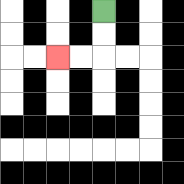{'start': '[4, 0]', 'end': '[2, 2]', 'path_directions': 'D,D,L,L', 'path_coordinates': '[[4, 0], [4, 1], [4, 2], [3, 2], [2, 2]]'}